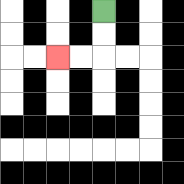{'start': '[4, 0]', 'end': '[2, 2]', 'path_directions': 'D,D,L,L', 'path_coordinates': '[[4, 0], [4, 1], [4, 2], [3, 2], [2, 2]]'}